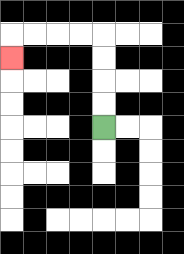{'start': '[4, 5]', 'end': '[0, 2]', 'path_directions': 'U,U,U,U,L,L,L,L,D', 'path_coordinates': '[[4, 5], [4, 4], [4, 3], [4, 2], [4, 1], [3, 1], [2, 1], [1, 1], [0, 1], [0, 2]]'}